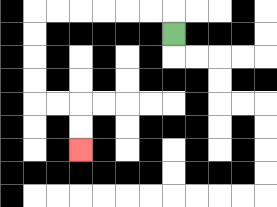{'start': '[7, 1]', 'end': '[3, 6]', 'path_directions': 'U,L,L,L,L,L,L,D,D,D,D,R,R,D,D', 'path_coordinates': '[[7, 1], [7, 0], [6, 0], [5, 0], [4, 0], [3, 0], [2, 0], [1, 0], [1, 1], [1, 2], [1, 3], [1, 4], [2, 4], [3, 4], [3, 5], [3, 6]]'}